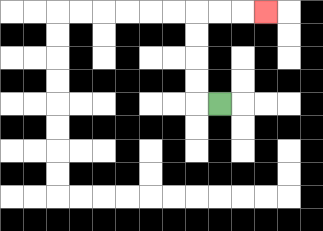{'start': '[9, 4]', 'end': '[11, 0]', 'path_directions': 'L,U,U,U,U,R,R,R', 'path_coordinates': '[[9, 4], [8, 4], [8, 3], [8, 2], [8, 1], [8, 0], [9, 0], [10, 0], [11, 0]]'}